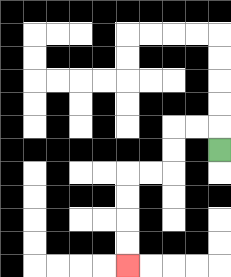{'start': '[9, 6]', 'end': '[5, 11]', 'path_directions': 'U,L,L,D,D,L,L,D,D,D,D', 'path_coordinates': '[[9, 6], [9, 5], [8, 5], [7, 5], [7, 6], [7, 7], [6, 7], [5, 7], [5, 8], [5, 9], [5, 10], [5, 11]]'}